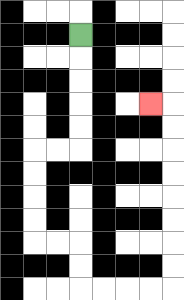{'start': '[3, 1]', 'end': '[6, 4]', 'path_directions': 'D,D,D,D,D,L,L,D,D,D,D,R,R,D,D,R,R,R,R,U,U,U,U,U,U,U,U,L', 'path_coordinates': '[[3, 1], [3, 2], [3, 3], [3, 4], [3, 5], [3, 6], [2, 6], [1, 6], [1, 7], [1, 8], [1, 9], [1, 10], [2, 10], [3, 10], [3, 11], [3, 12], [4, 12], [5, 12], [6, 12], [7, 12], [7, 11], [7, 10], [7, 9], [7, 8], [7, 7], [7, 6], [7, 5], [7, 4], [6, 4]]'}